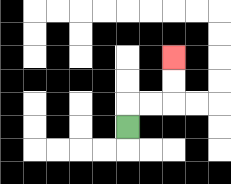{'start': '[5, 5]', 'end': '[7, 2]', 'path_directions': 'U,R,R,U,U', 'path_coordinates': '[[5, 5], [5, 4], [6, 4], [7, 4], [7, 3], [7, 2]]'}